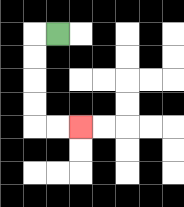{'start': '[2, 1]', 'end': '[3, 5]', 'path_directions': 'L,D,D,D,D,R,R', 'path_coordinates': '[[2, 1], [1, 1], [1, 2], [1, 3], [1, 4], [1, 5], [2, 5], [3, 5]]'}